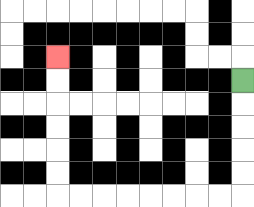{'start': '[10, 3]', 'end': '[2, 2]', 'path_directions': 'D,D,D,D,D,L,L,L,L,L,L,L,L,U,U,U,U,U,U', 'path_coordinates': '[[10, 3], [10, 4], [10, 5], [10, 6], [10, 7], [10, 8], [9, 8], [8, 8], [7, 8], [6, 8], [5, 8], [4, 8], [3, 8], [2, 8], [2, 7], [2, 6], [2, 5], [2, 4], [2, 3], [2, 2]]'}